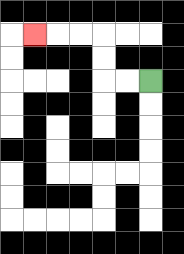{'start': '[6, 3]', 'end': '[1, 1]', 'path_directions': 'L,L,U,U,L,L,L', 'path_coordinates': '[[6, 3], [5, 3], [4, 3], [4, 2], [4, 1], [3, 1], [2, 1], [1, 1]]'}